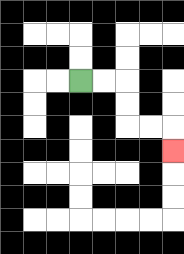{'start': '[3, 3]', 'end': '[7, 6]', 'path_directions': 'R,R,D,D,R,R,D', 'path_coordinates': '[[3, 3], [4, 3], [5, 3], [5, 4], [5, 5], [6, 5], [7, 5], [7, 6]]'}